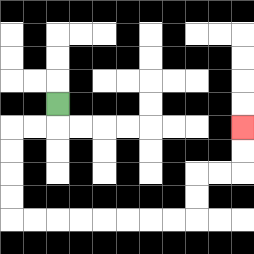{'start': '[2, 4]', 'end': '[10, 5]', 'path_directions': 'D,L,L,D,D,D,D,R,R,R,R,R,R,R,R,U,U,R,R,U,U', 'path_coordinates': '[[2, 4], [2, 5], [1, 5], [0, 5], [0, 6], [0, 7], [0, 8], [0, 9], [1, 9], [2, 9], [3, 9], [4, 9], [5, 9], [6, 9], [7, 9], [8, 9], [8, 8], [8, 7], [9, 7], [10, 7], [10, 6], [10, 5]]'}